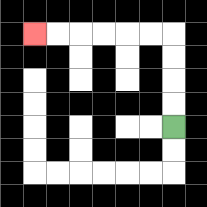{'start': '[7, 5]', 'end': '[1, 1]', 'path_directions': 'U,U,U,U,L,L,L,L,L,L', 'path_coordinates': '[[7, 5], [7, 4], [7, 3], [7, 2], [7, 1], [6, 1], [5, 1], [4, 1], [3, 1], [2, 1], [1, 1]]'}